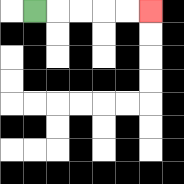{'start': '[1, 0]', 'end': '[6, 0]', 'path_directions': 'R,R,R,R,R', 'path_coordinates': '[[1, 0], [2, 0], [3, 0], [4, 0], [5, 0], [6, 0]]'}